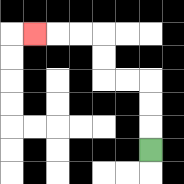{'start': '[6, 6]', 'end': '[1, 1]', 'path_directions': 'U,U,U,L,L,U,U,L,L,L', 'path_coordinates': '[[6, 6], [6, 5], [6, 4], [6, 3], [5, 3], [4, 3], [4, 2], [4, 1], [3, 1], [2, 1], [1, 1]]'}